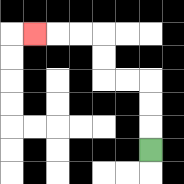{'start': '[6, 6]', 'end': '[1, 1]', 'path_directions': 'U,U,U,L,L,U,U,L,L,L', 'path_coordinates': '[[6, 6], [6, 5], [6, 4], [6, 3], [5, 3], [4, 3], [4, 2], [4, 1], [3, 1], [2, 1], [1, 1]]'}